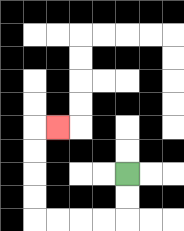{'start': '[5, 7]', 'end': '[2, 5]', 'path_directions': 'D,D,L,L,L,L,U,U,U,U,R', 'path_coordinates': '[[5, 7], [5, 8], [5, 9], [4, 9], [3, 9], [2, 9], [1, 9], [1, 8], [1, 7], [1, 6], [1, 5], [2, 5]]'}